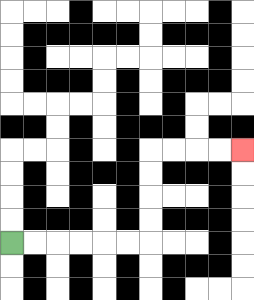{'start': '[0, 10]', 'end': '[10, 6]', 'path_directions': 'R,R,R,R,R,R,U,U,U,U,R,R,R,R', 'path_coordinates': '[[0, 10], [1, 10], [2, 10], [3, 10], [4, 10], [5, 10], [6, 10], [6, 9], [6, 8], [6, 7], [6, 6], [7, 6], [8, 6], [9, 6], [10, 6]]'}